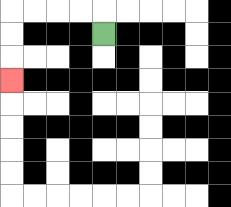{'start': '[4, 1]', 'end': '[0, 3]', 'path_directions': 'U,L,L,L,L,D,D,D', 'path_coordinates': '[[4, 1], [4, 0], [3, 0], [2, 0], [1, 0], [0, 0], [0, 1], [0, 2], [0, 3]]'}